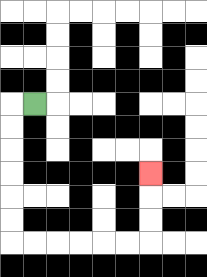{'start': '[1, 4]', 'end': '[6, 7]', 'path_directions': 'L,D,D,D,D,D,D,R,R,R,R,R,R,U,U,U', 'path_coordinates': '[[1, 4], [0, 4], [0, 5], [0, 6], [0, 7], [0, 8], [0, 9], [0, 10], [1, 10], [2, 10], [3, 10], [4, 10], [5, 10], [6, 10], [6, 9], [6, 8], [6, 7]]'}